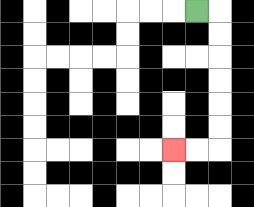{'start': '[8, 0]', 'end': '[7, 6]', 'path_directions': 'R,D,D,D,D,D,D,L,L', 'path_coordinates': '[[8, 0], [9, 0], [9, 1], [9, 2], [9, 3], [9, 4], [9, 5], [9, 6], [8, 6], [7, 6]]'}